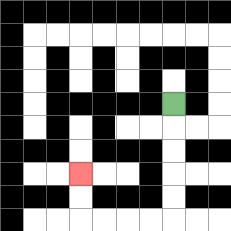{'start': '[7, 4]', 'end': '[3, 7]', 'path_directions': 'D,D,D,D,D,L,L,L,L,U,U', 'path_coordinates': '[[7, 4], [7, 5], [7, 6], [7, 7], [7, 8], [7, 9], [6, 9], [5, 9], [4, 9], [3, 9], [3, 8], [3, 7]]'}